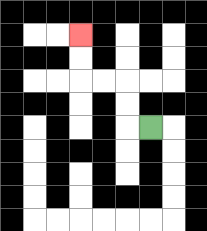{'start': '[6, 5]', 'end': '[3, 1]', 'path_directions': 'L,U,U,L,L,U,U', 'path_coordinates': '[[6, 5], [5, 5], [5, 4], [5, 3], [4, 3], [3, 3], [3, 2], [3, 1]]'}